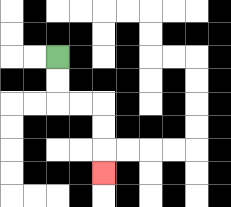{'start': '[2, 2]', 'end': '[4, 7]', 'path_directions': 'D,D,R,R,D,D,D', 'path_coordinates': '[[2, 2], [2, 3], [2, 4], [3, 4], [4, 4], [4, 5], [4, 6], [4, 7]]'}